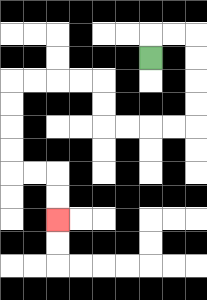{'start': '[6, 2]', 'end': '[2, 9]', 'path_directions': 'U,R,R,D,D,D,D,L,L,L,L,U,U,L,L,L,L,D,D,D,D,R,R,D,D', 'path_coordinates': '[[6, 2], [6, 1], [7, 1], [8, 1], [8, 2], [8, 3], [8, 4], [8, 5], [7, 5], [6, 5], [5, 5], [4, 5], [4, 4], [4, 3], [3, 3], [2, 3], [1, 3], [0, 3], [0, 4], [0, 5], [0, 6], [0, 7], [1, 7], [2, 7], [2, 8], [2, 9]]'}